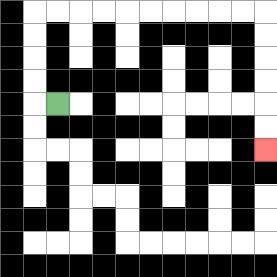{'start': '[2, 4]', 'end': '[11, 6]', 'path_directions': 'L,U,U,U,U,R,R,R,R,R,R,R,R,R,R,D,D,D,D,D,D', 'path_coordinates': '[[2, 4], [1, 4], [1, 3], [1, 2], [1, 1], [1, 0], [2, 0], [3, 0], [4, 0], [5, 0], [6, 0], [7, 0], [8, 0], [9, 0], [10, 0], [11, 0], [11, 1], [11, 2], [11, 3], [11, 4], [11, 5], [11, 6]]'}